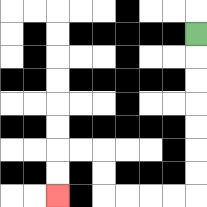{'start': '[8, 1]', 'end': '[2, 8]', 'path_directions': 'D,D,D,D,D,D,D,L,L,L,L,U,U,L,L,D,D', 'path_coordinates': '[[8, 1], [8, 2], [8, 3], [8, 4], [8, 5], [8, 6], [8, 7], [8, 8], [7, 8], [6, 8], [5, 8], [4, 8], [4, 7], [4, 6], [3, 6], [2, 6], [2, 7], [2, 8]]'}